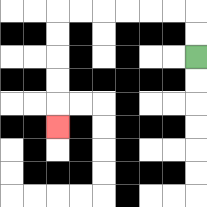{'start': '[8, 2]', 'end': '[2, 5]', 'path_directions': 'U,U,L,L,L,L,L,L,D,D,D,D,D', 'path_coordinates': '[[8, 2], [8, 1], [8, 0], [7, 0], [6, 0], [5, 0], [4, 0], [3, 0], [2, 0], [2, 1], [2, 2], [2, 3], [2, 4], [2, 5]]'}